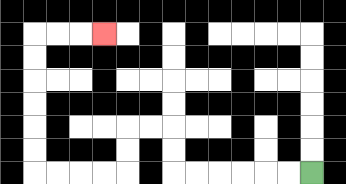{'start': '[13, 7]', 'end': '[4, 1]', 'path_directions': 'L,L,L,L,L,L,U,U,L,L,D,D,L,L,L,L,U,U,U,U,U,U,R,R,R', 'path_coordinates': '[[13, 7], [12, 7], [11, 7], [10, 7], [9, 7], [8, 7], [7, 7], [7, 6], [7, 5], [6, 5], [5, 5], [5, 6], [5, 7], [4, 7], [3, 7], [2, 7], [1, 7], [1, 6], [1, 5], [1, 4], [1, 3], [1, 2], [1, 1], [2, 1], [3, 1], [4, 1]]'}